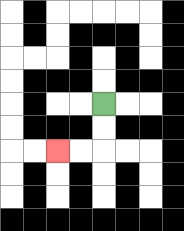{'start': '[4, 4]', 'end': '[2, 6]', 'path_directions': 'D,D,L,L', 'path_coordinates': '[[4, 4], [4, 5], [4, 6], [3, 6], [2, 6]]'}